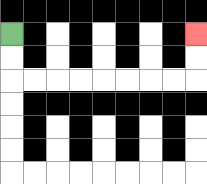{'start': '[0, 1]', 'end': '[8, 1]', 'path_directions': 'D,D,R,R,R,R,R,R,R,R,U,U', 'path_coordinates': '[[0, 1], [0, 2], [0, 3], [1, 3], [2, 3], [3, 3], [4, 3], [5, 3], [6, 3], [7, 3], [8, 3], [8, 2], [8, 1]]'}